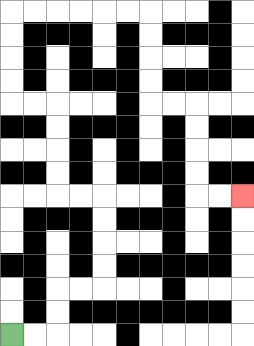{'start': '[0, 14]', 'end': '[10, 8]', 'path_directions': 'R,R,U,U,R,R,U,U,U,U,L,L,U,U,U,U,L,L,U,U,U,U,R,R,R,R,R,R,D,D,D,D,R,R,D,D,D,D,R,R', 'path_coordinates': '[[0, 14], [1, 14], [2, 14], [2, 13], [2, 12], [3, 12], [4, 12], [4, 11], [4, 10], [4, 9], [4, 8], [3, 8], [2, 8], [2, 7], [2, 6], [2, 5], [2, 4], [1, 4], [0, 4], [0, 3], [0, 2], [0, 1], [0, 0], [1, 0], [2, 0], [3, 0], [4, 0], [5, 0], [6, 0], [6, 1], [6, 2], [6, 3], [6, 4], [7, 4], [8, 4], [8, 5], [8, 6], [8, 7], [8, 8], [9, 8], [10, 8]]'}